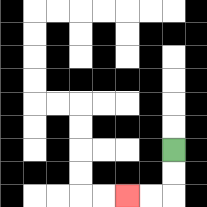{'start': '[7, 6]', 'end': '[5, 8]', 'path_directions': 'D,D,L,L', 'path_coordinates': '[[7, 6], [7, 7], [7, 8], [6, 8], [5, 8]]'}